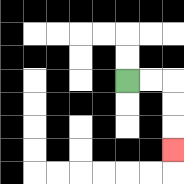{'start': '[5, 3]', 'end': '[7, 6]', 'path_directions': 'R,R,D,D,D', 'path_coordinates': '[[5, 3], [6, 3], [7, 3], [7, 4], [7, 5], [7, 6]]'}